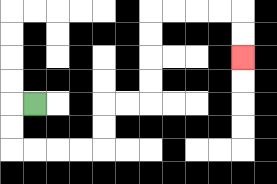{'start': '[1, 4]', 'end': '[10, 2]', 'path_directions': 'L,D,D,R,R,R,R,U,U,R,R,U,U,U,U,R,R,R,R,D,D', 'path_coordinates': '[[1, 4], [0, 4], [0, 5], [0, 6], [1, 6], [2, 6], [3, 6], [4, 6], [4, 5], [4, 4], [5, 4], [6, 4], [6, 3], [6, 2], [6, 1], [6, 0], [7, 0], [8, 0], [9, 0], [10, 0], [10, 1], [10, 2]]'}